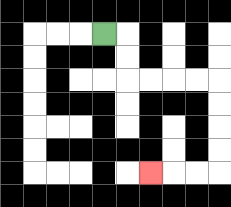{'start': '[4, 1]', 'end': '[6, 7]', 'path_directions': 'R,D,D,R,R,R,R,D,D,D,D,L,L,L', 'path_coordinates': '[[4, 1], [5, 1], [5, 2], [5, 3], [6, 3], [7, 3], [8, 3], [9, 3], [9, 4], [9, 5], [9, 6], [9, 7], [8, 7], [7, 7], [6, 7]]'}